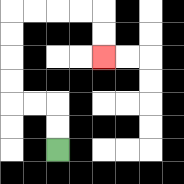{'start': '[2, 6]', 'end': '[4, 2]', 'path_directions': 'U,U,L,L,U,U,U,U,R,R,R,R,D,D', 'path_coordinates': '[[2, 6], [2, 5], [2, 4], [1, 4], [0, 4], [0, 3], [0, 2], [0, 1], [0, 0], [1, 0], [2, 0], [3, 0], [4, 0], [4, 1], [4, 2]]'}